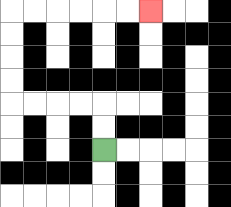{'start': '[4, 6]', 'end': '[6, 0]', 'path_directions': 'U,U,L,L,L,L,U,U,U,U,R,R,R,R,R,R', 'path_coordinates': '[[4, 6], [4, 5], [4, 4], [3, 4], [2, 4], [1, 4], [0, 4], [0, 3], [0, 2], [0, 1], [0, 0], [1, 0], [2, 0], [3, 0], [4, 0], [5, 0], [6, 0]]'}